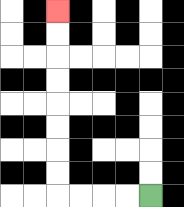{'start': '[6, 8]', 'end': '[2, 0]', 'path_directions': 'L,L,L,L,U,U,U,U,U,U,U,U', 'path_coordinates': '[[6, 8], [5, 8], [4, 8], [3, 8], [2, 8], [2, 7], [2, 6], [2, 5], [2, 4], [2, 3], [2, 2], [2, 1], [2, 0]]'}